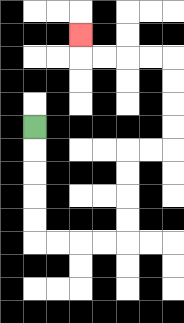{'start': '[1, 5]', 'end': '[3, 1]', 'path_directions': 'D,D,D,D,D,R,R,R,R,U,U,U,U,R,R,U,U,U,U,L,L,L,L,U', 'path_coordinates': '[[1, 5], [1, 6], [1, 7], [1, 8], [1, 9], [1, 10], [2, 10], [3, 10], [4, 10], [5, 10], [5, 9], [5, 8], [5, 7], [5, 6], [6, 6], [7, 6], [7, 5], [7, 4], [7, 3], [7, 2], [6, 2], [5, 2], [4, 2], [3, 2], [3, 1]]'}